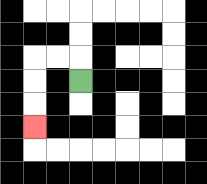{'start': '[3, 3]', 'end': '[1, 5]', 'path_directions': 'U,L,L,D,D,D', 'path_coordinates': '[[3, 3], [3, 2], [2, 2], [1, 2], [1, 3], [1, 4], [1, 5]]'}